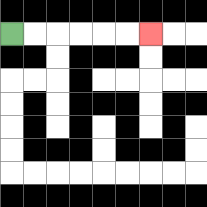{'start': '[0, 1]', 'end': '[6, 1]', 'path_directions': 'R,R,R,R,R,R', 'path_coordinates': '[[0, 1], [1, 1], [2, 1], [3, 1], [4, 1], [5, 1], [6, 1]]'}